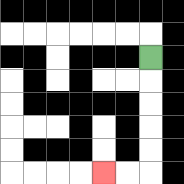{'start': '[6, 2]', 'end': '[4, 7]', 'path_directions': 'D,D,D,D,D,L,L', 'path_coordinates': '[[6, 2], [6, 3], [6, 4], [6, 5], [6, 6], [6, 7], [5, 7], [4, 7]]'}